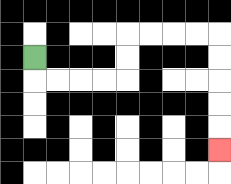{'start': '[1, 2]', 'end': '[9, 6]', 'path_directions': 'D,R,R,R,R,U,U,R,R,R,R,D,D,D,D,D', 'path_coordinates': '[[1, 2], [1, 3], [2, 3], [3, 3], [4, 3], [5, 3], [5, 2], [5, 1], [6, 1], [7, 1], [8, 1], [9, 1], [9, 2], [9, 3], [9, 4], [9, 5], [9, 6]]'}